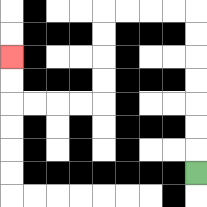{'start': '[8, 7]', 'end': '[0, 2]', 'path_directions': 'U,U,U,U,U,U,U,L,L,L,L,D,D,D,D,L,L,L,L,U,U', 'path_coordinates': '[[8, 7], [8, 6], [8, 5], [8, 4], [8, 3], [8, 2], [8, 1], [8, 0], [7, 0], [6, 0], [5, 0], [4, 0], [4, 1], [4, 2], [4, 3], [4, 4], [3, 4], [2, 4], [1, 4], [0, 4], [0, 3], [0, 2]]'}